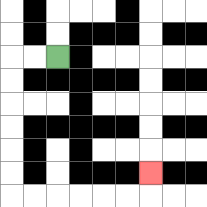{'start': '[2, 2]', 'end': '[6, 7]', 'path_directions': 'L,L,D,D,D,D,D,D,R,R,R,R,R,R,U', 'path_coordinates': '[[2, 2], [1, 2], [0, 2], [0, 3], [0, 4], [0, 5], [0, 6], [0, 7], [0, 8], [1, 8], [2, 8], [3, 8], [4, 8], [5, 8], [6, 8], [6, 7]]'}